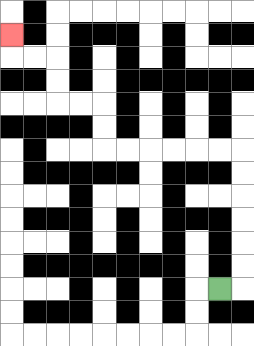{'start': '[9, 12]', 'end': '[0, 1]', 'path_directions': 'R,U,U,U,U,U,U,L,L,L,L,L,L,U,U,L,L,U,U,L,L,U', 'path_coordinates': '[[9, 12], [10, 12], [10, 11], [10, 10], [10, 9], [10, 8], [10, 7], [10, 6], [9, 6], [8, 6], [7, 6], [6, 6], [5, 6], [4, 6], [4, 5], [4, 4], [3, 4], [2, 4], [2, 3], [2, 2], [1, 2], [0, 2], [0, 1]]'}